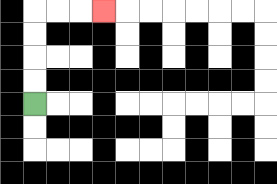{'start': '[1, 4]', 'end': '[4, 0]', 'path_directions': 'U,U,U,U,R,R,R', 'path_coordinates': '[[1, 4], [1, 3], [1, 2], [1, 1], [1, 0], [2, 0], [3, 0], [4, 0]]'}